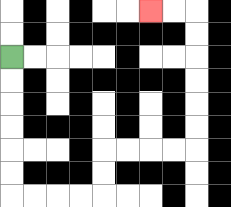{'start': '[0, 2]', 'end': '[6, 0]', 'path_directions': 'D,D,D,D,D,D,R,R,R,R,U,U,R,R,R,R,U,U,U,U,U,U,L,L', 'path_coordinates': '[[0, 2], [0, 3], [0, 4], [0, 5], [0, 6], [0, 7], [0, 8], [1, 8], [2, 8], [3, 8], [4, 8], [4, 7], [4, 6], [5, 6], [6, 6], [7, 6], [8, 6], [8, 5], [8, 4], [8, 3], [8, 2], [8, 1], [8, 0], [7, 0], [6, 0]]'}